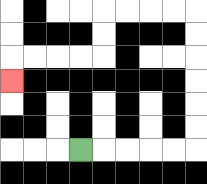{'start': '[3, 6]', 'end': '[0, 3]', 'path_directions': 'R,R,R,R,R,U,U,U,U,U,U,L,L,L,L,D,D,L,L,L,L,D', 'path_coordinates': '[[3, 6], [4, 6], [5, 6], [6, 6], [7, 6], [8, 6], [8, 5], [8, 4], [8, 3], [8, 2], [8, 1], [8, 0], [7, 0], [6, 0], [5, 0], [4, 0], [4, 1], [4, 2], [3, 2], [2, 2], [1, 2], [0, 2], [0, 3]]'}